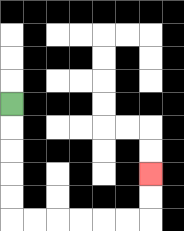{'start': '[0, 4]', 'end': '[6, 7]', 'path_directions': 'D,D,D,D,D,R,R,R,R,R,R,U,U', 'path_coordinates': '[[0, 4], [0, 5], [0, 6], [0, 7], [0, 8], [0, 9], [1, 9], [2, 9], [3, 9], [4, 9], [5, 9], [6, 9], [6, 8], [6, 7]]'}